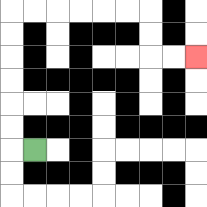{'start': '[1, 6]', 'end': '[8, 2]', 'path_directions': 'L,U,U,U,U,U,U,R,R,R,R,R,R,D,D,R,R', 'path_coordinates': '[[1, 6], [0, 6], [0, 5], [0, 4], [0, 3], [0, 2], [0, 1], [0, 0], [1, 0], [2, 0], [3, 0], [4, 0], [5, 0], [6, 0], [6, 1], [6, 2], [7, 2], [8, 2]]'}